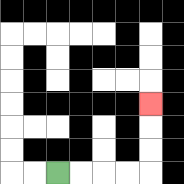{'start': '[2, 7]', 'end': '[6, 4]', 'path_directions': 'R,R,R,R,U,U,U', 'path_coordinates': '[[2, 7], [3, 7], [4, 7], [5, 7], [6, 7], [6, 6], [6, 5], [6, 4]]'}